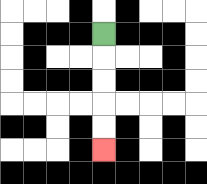{'start': '[4, 1]', 'end': '[4, 6]', 'path_directions': 'D,D,D,D,D', 'path_coordinates': '[[4, 1], [4, 2], [4, 3], [4, 4], [4, 5], [4, 6]]'}